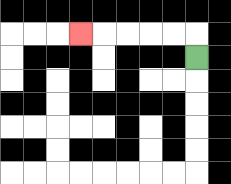{'start': '[8, 2]', 'end': '[3, 1]', 'path_directions': 'U,L,L,L,L,L', 'path_coordinates': '[[8, 2], [8, 1], [7, 1], [6, 1], [5, 1], [4, 1], [3, 1]]'}